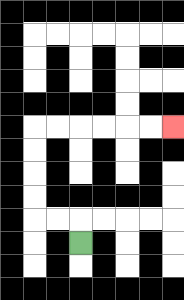{'start': '[3, 10]', 'end': '[7, 5]', 'path_directions': 'U,L,L,U,U,U,U,R,R,R,R,R,R', 'path_coordinates': '[[3, 10], [3, 9], [2, 9], [1, 9], [1, 8], [1, 7], [1, 6], [1, 5], [2, 5], [3, 5], [4, 5], [5, 5], [6, 5], [7, 5]]'}